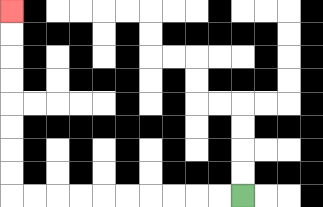{'start': '[10, 8]', 'end': '[0, 0]', 'path_directions': 'L,L,L,L,L,L,L,L,L,L,U,U,U,U,U,U,U,U', 'path_coordinates': '[[10, 8], [9, 8], [8, 8], [7, 8], [6, 8], [5, 8], [4, 8], [3, 8], [2, 8], [1, 8], [0, 8], [0, 7], [0, 6], [0, 5], [0, 4], [0, 3], [0, 2], [0, 1], [0, 0]]'}